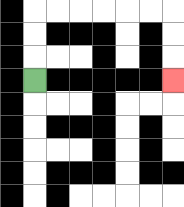{'start': '[1, 3]', 'end': '[7, 3]', 'path_directions': 'U,U,U,R,R,R,R,R,R,D,D,D', 'path_coordinates': '[[1, 3], [1, 2], [1, 1], [1, 0], [2, 0], [3, 0], [4, 0], [5, 0], [6, 0], [7, 0], [7, 1], [7, 2], [7, 3]]'}